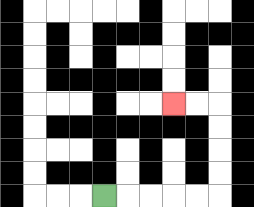{'start': '[4, 8]', 'end': '[7, 4]', 'path_directions': 'R,R,R,R,R,U,U,U,U,L,L', 'path_coordinates': '[[4, 8], [5, 8], [6, 8], [7, 8], [8, 8], [9, 8], [9, 7], [9, 6], [9, 5], [9, 4], [8, 4], [7, 4]]'}